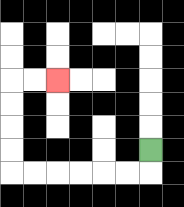{'start': '[6, 6]', 'end': '[2, 3]', 'path_directions': 'D,L,L,L,L,L,L,U,U,U,U,R,R', 'path_coordinates': '[[6, 6], [6, 7], [5, 7], [4, 7], [3, 7], [2, 7], [1, 7], [0, 7], [0, 6], [0, 5], [0, 4], [0, 3], [1, 3], [2, 3]]'}